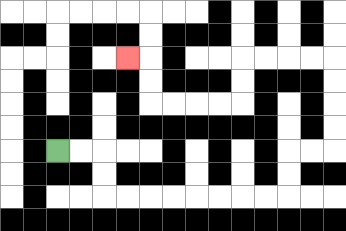{'start': '[2, 6]', 'end': '[5, 2]', 'path_directions': 'R,R,D,D,R,R,R,R,R,R,R,R,U,U,R,R,U,U,U,U,L,L,L,L,D,D,L,L,L,L,U,U,L', 'path_coordinates': '[[2, 6], [3, 6], [4, 6], [4, 7], [4, 8], [5, 8], [6, 8], [7, 8], [8, 8], [9, 8], [10, 8], [11, 8], [12, 8], [12, 7], [12, 6], [13, 6], [14, 6], [14, 5], [14, 4], [14, 3], [14, 2], [13, 2], [12, 2], [11, 2], [10, 2], [10, 3], [10, 4], [9, 4], [8, 4], [7, 4], [6, 4], [6, 3], [6, 2], [5, 2]]'}